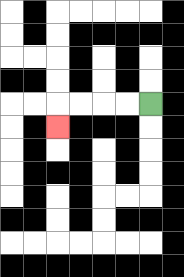{'start': '[6, 4]', 'end': '[2, 5]', 'path_directions': 'L,L,L,L,D', 'path_coordinates': '[[6, 4], [5, 4], [4, 4], [3, 4], [2, 4], [2, 5]]'}